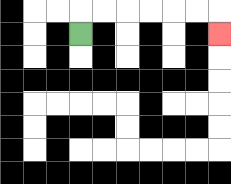{'start': '[3, 1]', 'end': '[9, 1]', 'path_directions': 'U,R,R,R,R,R,R,D', 'path_coordinates': '[[3, 1], [3, 0], [4, 0], [5, 0], [6, 0], [7, 0], [8, 0], [9, 0], [9, 1]]'}